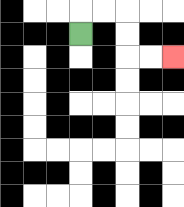{'start': '[3, 1]', 'end': '[7, 2]', 'path_directions': 'U,R,R,D,D,R,R', 'path_coordinates': '[[3, 1], [3, 0], [4, 0], [5, 0], [5, 1], [5, 2], [6, 2], [7, 2]]'}